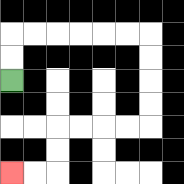{'start': '[0, 3]', 'end': '[0, 7]', 'path_directions': 'U,U,R,R,R,R,R,R,D,D,D,D,L,L,L,L,D,D,L,L', 'path_coordinates': '[[0, 3], [0, 2], [0, 1], [1, 1], [2, 1], [3, 1], [4, 1], [5, 1], [6, 1], [6, 2], [6, 3], [6, 4], [6, 5], [5, 5], [4, 5], [3, 5], [2, 5], [2, 6], [2, 7], [1, 7], [0, 7]]'}